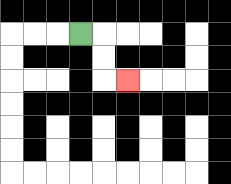{'start': '[3, 1]', 'end': '[5, 3]', 'path_directions': 'R,D,D,R', 'path_coordinates': '[[3, 1], [4, 1], [4, 2], [4, 3], [5, 3]]'}